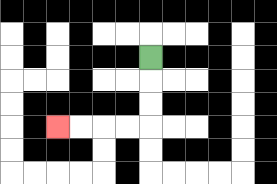{'start': '[6, 2]', 'end': '[2, 5]', 'path_directions': 'D,D,D,L,L,L,L', 'path_coordinates': '[[6, 2], [6, 3], [6, 4], [6, 5], [5, 5], [4, 5], [3, 5], [2, 5]]'}